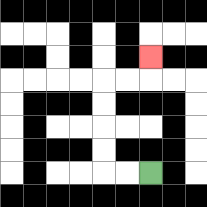{'start': '[6, 7]', 'end': '[6, 2]', 'path_directions': 'L,L,U,U,U,U,R,R,U', 'path_coordinates': '[[6, 7], [5, 7], [4, 7], [4, 6], [4, 5], [4, 4], [4, 3], [5, 3], [6, 3], [6, 2]]'}